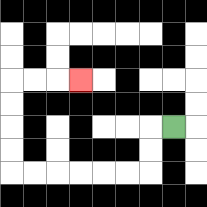{'start': '[7, 5]', 'end': '[3, 3]', 'path_directions': 'L,D,D,L,L,L,L,L,L,U,U,U,U,R,R,R', 'path_coordinates': '[[7, 5], [6, 5], [6, 6], [6, 7], [5, 7], [4, 7], [3, 7], [2, 7], [1, 7], [0, 7], [0, 6], [0, 5], [0, 4], [0, 3], [1, 3], [2, 3], [3, 3]]'}